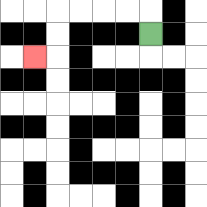{'start': '[6, 1]', 'end': '[1, 2]', 'path_directions': 'U,L,L,L,L,D,D,L', 'path_coordinates': '[[6, 1], [6, 0], [5, 0], [4, 0], [3, 0], [2, 0], [2, 1], [2, 2], [1, 2]]'}